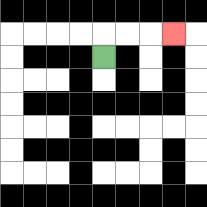{'start': '[4, 2]', 'end': '[7, 1]', 'path_directions': 'U,R,R,R', 'path_coordinates': '[[4, 2], [4, 1], [5, 1], [6, 1], [7, 1]]'}